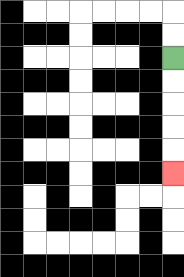{'start': '[7, 2]', 'end': '[7, 7]', 'path_directions': 'D,D,D,D,D', 'path_coordinates': '[[7, 2], [7, 3], [7, 4], [7, 5], [7, 6], [7, 7]]'}